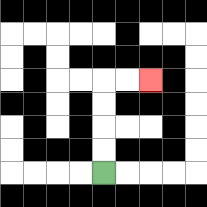{'start': '[4, 7]', 'end': '[6, 3]', 'path_directions': 'U,U,U,U,R,R', 'path_coordinates': '[[4, 7], [4, 6], [4, 5], [4, 4], [4, 3], [5, 3], [6, 3]]'}